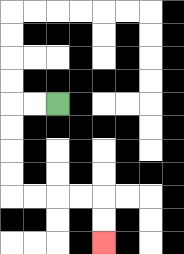{'start': '[2, 4]', 'end': '[4, 10]', 'path_directions': 'L,L,D,D,D,D,R,R,R,R,D,D', 'path_coordinates': '[[2, 4], [1, 4], [0, 4], [0, 5], [0, 6], [0, 7], [0, 8], [1, 8], [2, 8], [3, 8], [4, 8], [4, 9], [4, 10]]'}